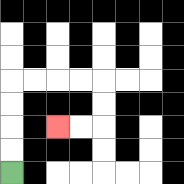{'start': '[0, 7]', 'end': '[2, 5]', 'path_directions': 'U,U,U,U,R,R,R,R,D,D,L,L', 'path_coordinates': '[[0, 7], [0, 6], [0, 5], [0, 4], [0, 3], [1, 3], [2, 3], [3, 3], [4, 3], [4, 4], [4, 5], [3, 5], [2, 5]]'}